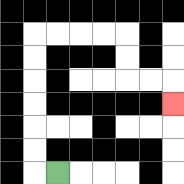{'start': '[2, 7]', 'end': '[7, 4]', 'path_directions': 'L,U,U,U,U,U,U,R,R,R,R,D,D,R,R,D', 'path_coordinates': '[[2, 7], [1, 7], [1, 6], [1, 5], [1, 4], [1, 3], [1, 2], [1, 1], [2, 1], [3, 1], [4, 1], [5, 1], [5, 2], [5, 3], [6, 3], [7, 3], [7, 4]]'}